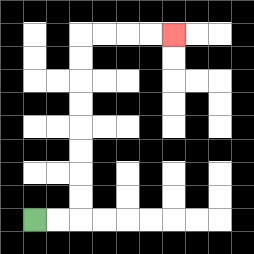{'start': '[1, 9]', 'end': '[7, 1]', 'path_directions': 'R,R,U,U,U,U,U,U,U,U,R,R,R,R', 'path_coordinates': '[[1, 9], [2, 9], [3, 9], [3, 8], [3, 7], [3, 6], [3, 5], [3, 4], [3, 3], [3, 2], [3, 1], [4, 1], [5, 1], [6, 1], [7, 1]]'}